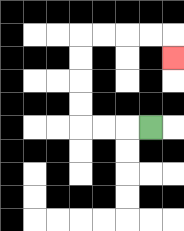{'start': '[6, 5]', 'end': '[7, 2]', 'path_directions': 'L,L,L,U,U,U,U,R,R,R,R,D', 'path_coordinates': '[[6, 5], [5, 5], [4, 5], [3, 5], [3, 4], [3, 3], [3, 2], [3, 1], [4, 1], [5, 1], [6, 1], [7, 1], [7, 2]]'}